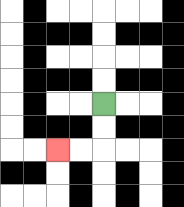{'start': '[4, 4]', 'end': '[2, 6]', 'path_directions': 'D,D,L,L', 'path_coordinates': '[[4, 4], [4, 5], [4, 6], [3, 6], [2, 6]]'}